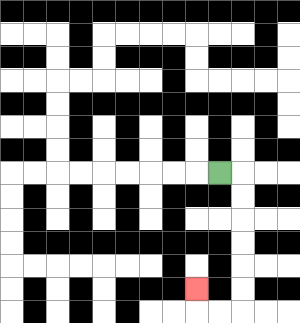{'start': '[9, 7]', 'end': '[8, 12]', 'path_directions': 'R,D,D,D,D,D,D,L,L,U', 'path_coordinates': '[[9, 7], [10, 7], [10, 8], [10, 9], [10, 10], [10, 11], [10, 12], [10, 13], [9, 13], [8, 13], [8, 12]]'}